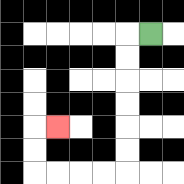{'start': '[6, 1]', 'end': '[2, 5]', 'path_directions': 'L,D,D,D,D,D,D,L,L,L,L,U,U,R', 'path_coordinates': '[[6, 1], [5, 1], [5, 2], [5, 3], [5, 4], [5, 5], [5, 6], [5, 7], [4, 7], [3, 7], [2, 7], [1, 7], [1, 6], [1, 5], [2, 5]]'}